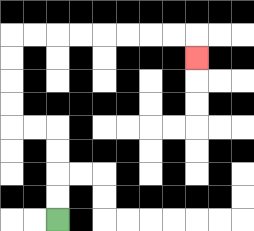{'start': '[2, 9]', 'end': '[8, 2]', 'path_directions': 'U,U,U,U,L,L,U,U,U,U,R,R,R,R,R,R,R,R,D', 'path_coordinates': '[[2, 9], [2, 8], [2, 7], [2, 6], [2, 5], [1, 5], [0, 5], [0, 4], [0, 3], [0, 2], [0, 1], [1, 1], [2, 1], [3, 1], [4, 1], [5, 1], [6, 1], [7, 1], [8, 1], [8, 2]]'}